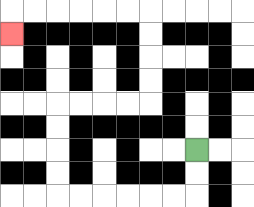{'start': '[8, 6]', 'end': '[0, 1]', 'path_directions': 'D,D,L,L,L,L,L,L,U,U,U,U,R,R,R,R,U,U,U,U,L,L,L,L,L,L,D', 'path_coordinates': '[[8, 6], [8, 7], [8, 8], [7, 8], [6, 8], [5, 8], [4, 8], [3, 8], [2, 8], [2, 7], [2, 6], [2, 5], [2, 4], [3, 4], [4, 4], [5, 4], [6, 4], [6, 3], [6, 2], [6, 1], [6, 0], [5, 0], [4, 0], [3, 0], [2, 0], [1, 0], [0, 0], [0, 1]]'}